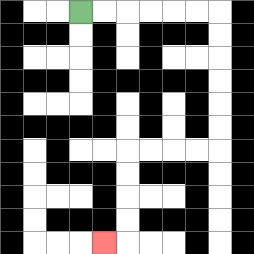{'start': '[3, 0]', 'end': '[4, 10]', 'path_directions': 'R,R,R,R,R,R,D,D,D,D,D,D,L,L,L,L,D,D,D,D,L', 'path_coordinates': '[[3, 0], [4, 0], [5, 0], [6, 0], [7, 0], [8, 0], [9, 0], [9, 1], [9, 2], [9, 3], [9, 4], [9, 5], [9, 6], [8, 6], [7, 6], [6, 6], [5, 6], [5, 7], [5, 8], [5, 9], [5, 10], [4, 10]]'}